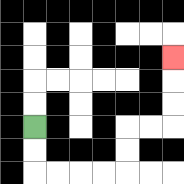{'start': '[1, 5]', 'end': '[7, 2]', 'path_directions': 'D,D,R,R,R,R,U,U,R,R,U,U,U', 'path_coordinates': '[[1, 5], [1, 6], [1, 7], [2, 7], [3, 7], [4, 7], [5, 7], [5, 6], [5, 5], [6, 5], [7, 5], [7, 4], [7, 3], [7, 2]]'}